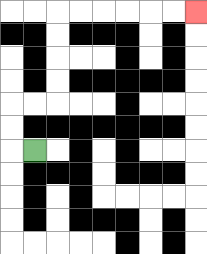{'start': '[1, 6]', 'end': '[8, 0]', 'path_directions': 'L,U,U,R,R,U,U,U,U,R,R,R,R,R,R', 'path_coordinates': '[[1, 6], [0, 6], [0, 5], [0, 4], [1, 4], [2, 4], [2, 3], [2, 2], [2, 1], [2, 0], [3, 0], [4, 0], [5, 0], [6, 0], [7, 0], [8, 0]]'}